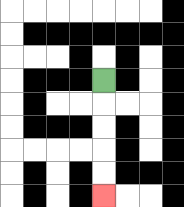{'start': '[4, 3]', 'end': '[4, 8]', 'path_directions': 'D,D,D,D,D', 'path_coordinates': '[[4, 3], [4, 4], [4, 5], [4, 6], [4, 7], [4, 8]]'}